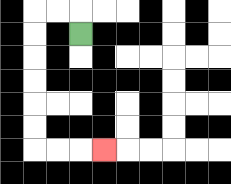{'start': '[3, 1]', 'end': '[4, 6]', 'path_directions': 'U,L,L,D,D,D,D,D,D,R,R,R', 'path_coordinates': '[[3, 1], [3, 0], [2, 0], [1, 0], [1, 1], [1, 2], [1, 3], [1, 4], [1, 5], [1, 6], [2, 6], [3, 6], [4, 6]]'}